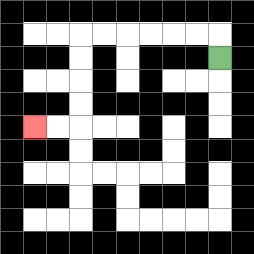{'start': '[9, 2]', 'end': '[1, 5]', 'path_directions': 'U,L,L,L,L,L,L,D,D,D,D,L,L', 'path_coordinates': '[[9, 2], [9, 1], [8, 1], [7, 1], [6, 1], [5, 1], [4, 1], [3, 1], [3, 2], [3, 3], [3, 4], [3, 5], [2, 5], [1, 5]]'}